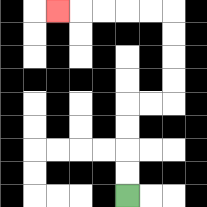{'start': '[5, 8]', 'end': '[2, 0]', 'path_directions': 'U,U,U,U,R,R,U,U,U,U,L,L,L,L,L', 'path_coordinates': '[[5, 8], [5, 7], [5, 6], [5, 5], [5, 4], [6, 4], [7, 4], [7, 3], [7, 2], [7, 1], [7, 0], [6, 0], [5, 0], [4, 0], [3, 0], [2, 0]]'}